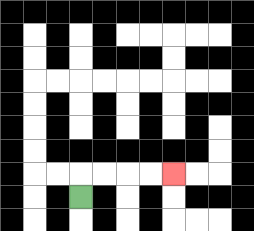{'start': '[3, 8]', 'end': '[7, 7]', 'path_directions': 'U,R,R,R,R', 'path_coordinates': '[[3, 8], [3, 7], [4, 7], [5, 7], [6, 7], [7, 7]]'}